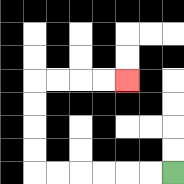{'start': '[7, 7]', 'end': '[5, 3]', 'path_directions': 'L,L,L,L,L,L,U,U,U,U,R,R,R,R', 'path_coordinates': '[[7, 7], [6, 7], [5, 7], [4, 7], [3, 7], [2, 7], [1, 7], [1, 6], [1, 5], [1, 4], [1, 3], [2, 3], [3, 3], [4, 3], [5, 3]]'}